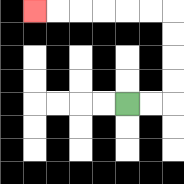{'start': '[5, 4]', 'end': '[1, 0]', 'path_directions': 'R,R,U,U,U,U,L,L,L,L,L,L', 'path_coordinates': '[[5, 4], [6, 4], [7, 4], [7, 3], [7, 2], [7, 1], [7, 0], [6, 0], [5, 0], [4, 0], [3, 0], [2, 0], [1, 0]]'}